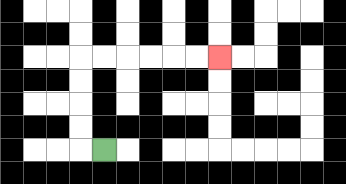{'start': '[4, 6]', 'end': '[9, 2]', 'path_directions': 'L,U,U,U,U,R,R,R,R,R,R', 'path_coordinates': '[[4, 6], [3, 6], [3, 5], [3, 4], [3, 3], [3, 2], [4, 2], [5, 2], [6, 2], [7, 2], [8, 2], [9, 2]]'}